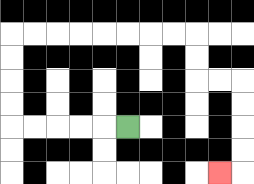{'start': '[5, 5]', 'end': '[9, 7]', 'path_directions': 'L,L,L,L,L,U,U,U,U,R,R,R,R,R,R,R,R,D,D,R,R,D,D,D,D,L', 'path_coordinates': '[[5, 5], [4, 5], [3, 5], [2, 5], [1, 5], [0, 5], [0, 4], [0, 3], [0, 2], [0, 1], [1, 1], [2, 1], [3, 1], [4, 1], [5, 1], [6, 1], [7, 1], [8, 1], [8, 2], [8, 3], [9, 3], [10, 3], [10, 4], [10, 5], [10, 6], [10, 7], [9, 7]]'}